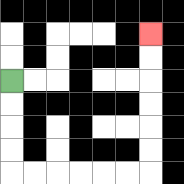{'start': '[0, 3]', 'end': '[6, 1]', 'path_directions': 'D,D,D,D,R,R,R,R,R,R,U,U,U,U,U,U', 'path_coordinates': '[[0, 3], [0, 4], [0, 5], [0, 6], [0, 7], [1, 7], [2, 7], [3, 7], [4, 7], [5, 7], [6, 7], [6, 6], [6, 5], [6, 4], [6, 3], [6, 2], [6, 1]]'}